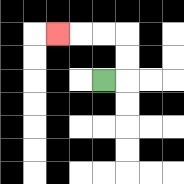{'start': '[4, 3]', 'end': '[2, 1]', 'path_directions': 'R,U,U,L,L,L', 'path_coordinates': '[[4, 3], [5, 3], [5, 2], [5, 1], [4, 1], [3, 1], [2, 1]]'}